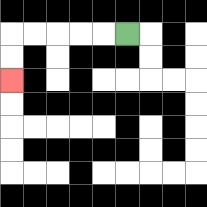{'start': '[5, 1]', 'end': '[0, 3]', 'path_directions': 'L,L,L,L,L,D,D', 'path_coordinates': '[[5, 1], [4, 1], [3, 1], [2, 1], [1, 1], [0, 1], [0, 2], [0, 3]]'}